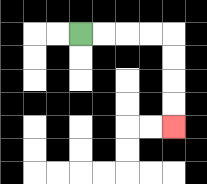{'start': '[3, 1]', 'end': '[7, 5]', 'path_directions': 'R,R,R,R,D,D,D,D', 'path_coordinates': '[[3, 1], [4, 1], [5, 1], [6, 1], [7, 1], [7, 2], [7, 3], [7, 4], [7, 5]]'}